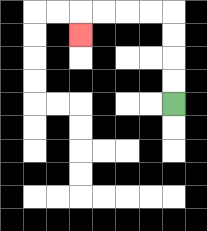{'start': '[7, 4]', 'end': '[3, 1]', 'path_directions': 'U,U,U,U,L,L,L,L,D', 'path_coordinates': '[[7, 4], [7, 3], [7, 2], [7, 1], [7, 0], [6, 0], [5, 0], [4, 0], [3, 0], [3, 1]]'}